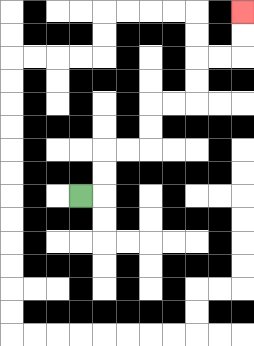{'start': '[3, 8]', 'end': '[10, 0]', 'path_directions': 'R,U,U,R,R,U,U,R,R,U,U,R,R,U,U', 'path_coordinates': '[[3, 8], [4, 8], [4, 7], [4, 6], [5, 6], [6, 6], [6, 5], [6, 4], [7, 4], [8, 4], [8, 3], [8, 2], [9, 2], [10, 2], [10, 1], [10, 0]]'}